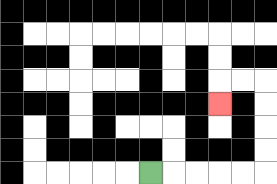{'start': '[6, 7]', 'end': '[9, 4]', 'path_directions': 'R,R,R,R,R,U,U,U,U,L,L,D', 'path_coordinates': '[[6, 7], [7, 7], [8, 7], [9, 7], [10, 7], [11, 7], [11, 6], [11, 5], [11, 4], [11, 3], [10, 3], [9, 3], [9, 4]]'}